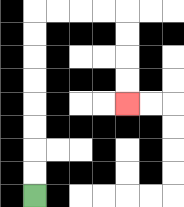{'start': '[1, 8]', 'end': '[5, 4]', 'path_directions': 'U,U,U,U,U,U,U,U,R,R,R,R,D,D,D,D', 'path_coordinates': '[[1, 8], [1, 7], [1, 6], [1, 5], [1, 4], [1, 3], [1, 2], [1, 1], [1, 0], [2, 0], [3, 0], [4, 0], [5, 0], [5, 1], [5, 2], [5, 3], [5, 4]]'}